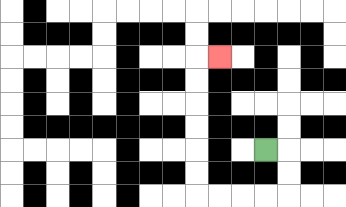{'start': '[11, 6]', 'end': '[9, 2]', 'path_directions': 'R,D,D,L,L,L,L,U,U,U,U,U,U,R', 'path_coordinates': '[[11, 6], [12, 6], [12, 7], [12, 8], [11, 8], [10, 8], [9, 8], [8, 8], [8, 7], [8, 6], [8, 5], [8, 4], [8, 3], [8, 2], [9, 2]]'}